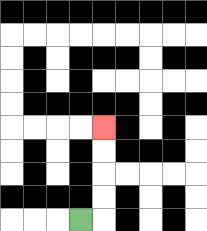{'start': '[3, 9]', 'end': '[4, 5]', 'path_directions': 'R,U,U,U,U', 'path_coordinates': '[[3, 9], [4, 9], [4, 8], [4, 7], [4, 6], [4, 5]]'}